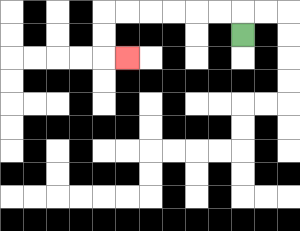{'start': '[10, 1]', 'end': '[5, 2]', 'path_directions': 'U,L,L,L,L,L,L,D,D,R', 'path_coordinates': '[[10, 1], [10, 0], [9, 0], [8, 0], [7, 0], [6, 0], [5, 0], [4, 0], [4, 1], [4, 2], [5, 2]]'}